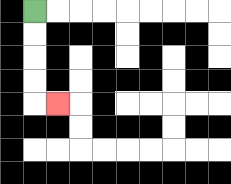{'start': '[1, 0]', 'end': '[2, 4]', 'path_directions': 'D,D,D,D,R', 'path_coordinates': '[[1, 0], [1, 1], [1, 2], [1, 3], [1, 4], [2, 4]]'}